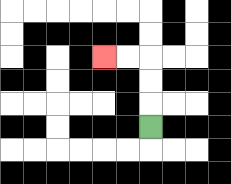{'start': '[6, 5]', 'end': '[4, 2]', 'path_directions': 'U,U,U,L,L', 'path_coordinates': '[[6, 5], [6, 4], [6, 3], [6, 2], [5, 2], [4, 2]]'}